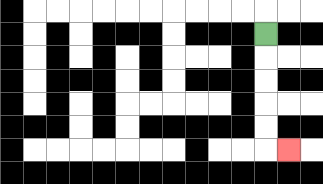{'start': '[11, 1]', 'end': '[12, 6]', 'path_directions': 'D,D,D,D,D,R', 'path_coordinates': '[[11, 1], [11, 2], [11, 3], [11, 4], [11, 5], [11, 6], [12, 6]]'}